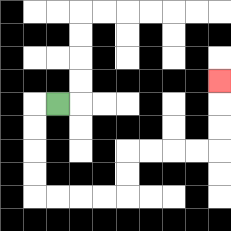{'start': '[2, 4]', 'end': '[9, 3]', 'path_directions': 'L,D,D,D,D,R,R,R,R,U,U,R,R,R,R,U,U,U', 'path_coordinates': '[[2, 4], [1, 4], [1, 5], [1, 6], [1, 7], [1, 8], [2, 8], [3, 8], [4, 8], [5, 8], [5, 7], [5, 6], [6, 6], [7, 6], [8, 6], [9, 6], [9, 5], [9, 4], [9, 3]]'}